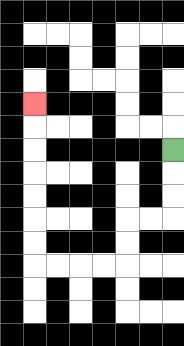{'start': '[7, 6]', 'end': '[1, 4]', 'path_directions': 'D,D,D,L,L,D,D,L,L,L,L,U,U,U,U,U,U,U', 'path_coordinates': '[[7, 6], [7, 7], [7, 8], [7, 9], [6, 9], [5, 9], [5, 10], [5, 11], [4, 11], [3, 11], [2, 11], [1, 11], [1, 10], [1, 9], [1, 8], [1, 7], [1, 6], [1, 5], [1, 4]]'}